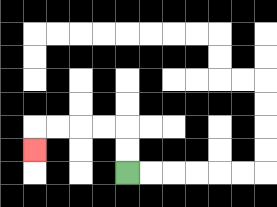{'start': '[5, 7]', 'end': '[1, 6]', 'path_directions': 'U,U,L,L,L,L,D', 'path_coordinates': '[[5, 7], [5, 6], [5, 5], [4, 5], [3, 5], [2, 5], [1, 5], [1, 6]]'}